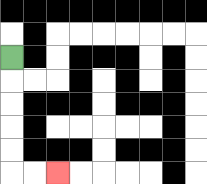{'start': '[0, 2]', 'end': '[2, 7]', 'path_directions': 'D,D,D,D,D,R,R', 'path_coordinates': '[[0, 2], [0, 3], [0, 4], [0, 5], [0, 6], [0, 7], [1, 7], [2, 7]]'}